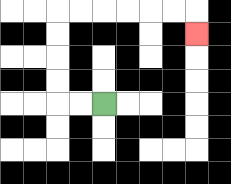{'start': '[4, 4]', 'end': '[8, 1]', 'path_directions': 'L,L,U,U,U,U,R,R,R,R,R,R,D', 'path_coordinates': '[[4, 4], [3, 4], [2, 4], [2, 3], [2, 2], [2, 1], [2, 0], [3, 0], [4, 0], [5, 0], [6, 0], [7, 0], [8, 0], [8, 1]]'}